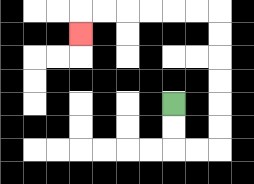{'start': '[7, 4]', 'end': '[3, 1]', 'path_directions': 'D,D,R,R,U,U,U,U,U,U,L,L,L,L,L,L,D', 'path_coordinates': '[[7, 4], [7, 5], [7, 6], [8, 6], [9, 6], [9, 5], [9, 4], [9, 3], [9, 2], [9, 1], [9, 0], [8, 0], [7, 0], [6, 0], [5, 0], [4, 0], [3, 0], [3, 1]]'}